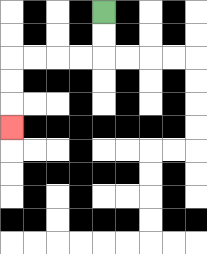{'start': '[4, 0]', 'end': '[0, 5]', 'path_directions': 'D,D,L,L,L,L,D,D,D', 'path_coordinates': '[[4, 0], [4, 1], [4, 2], [3, 2], [2, 2], [1, 2], [0, 2], [0, 3], [0, 4], [0, 5]]'}